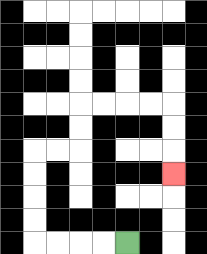{'start': '[5, 10]', 'end': '[7, 7]', 'path_directions': 'L,L,L,L,U,U,U,U,R,R,U,U,R,R,R,R,D,D,D', 'path_coordinates': '[[5, 10], [4, 10], [3, 10], [2, 10], [1, 10], [1, 9], [1, 8], [1, 7], [1, 6], [2, 6], [3, 6], [3, 5], [3, 4], [4, 4], [5, 4], [6, 4], [7, 4], [7, 5], [7, 6], [7, 7]]'}